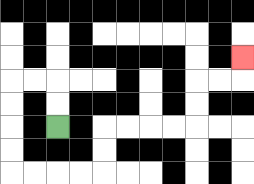{'start': '[2, 5]', 'end': '[10, 2]', 'path_directions': 'U,U,L,L,D,D,D,D,R,R,R,R,U,U,R,R,R,R,U,U,R,R,U', 'path_coordinates': '[[2, 5], [2, 4], [2, 3], [1, 3], [0, 3], [0, 4], [0, 5], [0, 6], [0, 7], [1, 7], [2, 7], [3, 7], [4, 7], [4, 6], [4, 5], [5, 5], [6, 5], [7, 5], [8, 5], [8, 4], [8, 3], [9, 3], [10, 3], [10, 2]]'}